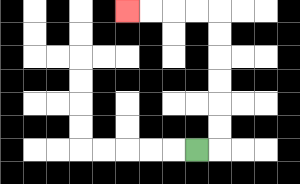{'start': '[8, 6]', 'end': '[5, 0]', 'path_directions': 'R,U,U,U,U,U,U,L,L,L,L', 'path_coordinates': '[[8, 6], [9, 6], [9, 5], [9, 4], [9, 3], [9, 2], [9, 1], [9, 0], [8, 0], [7, 0], [6, 0], [5, 0]]'}